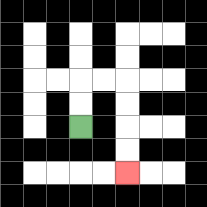{'start': '[3, 5]', 'end': '[5, 7]', 'path_directions': 'U,U,R,R,D,D,D,D', 'path_coordinates': '[[3, 5], [3, 4], [3, 3], [4, 3], [5, 3], [5, 4], [5, 5], [5, 6], [5, 7]]'}